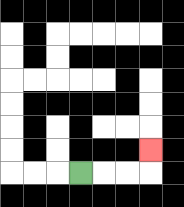{'start': '[3, 7]', 'end': '[6, 6]', 'path_directions': 'R,R,R,U', 'path_coordinates': '[[3, 7], [4, 7], [5, 7], [6, 7], [6, 6]]'}